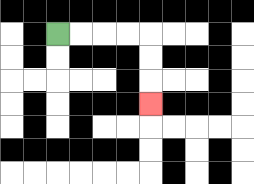{'start': '[2, 1]', 'end': '[6, 4]', 'path_directions': 'R,R,R,R,D,D,D', 'path_coordinates': '[[2, 1], [3, 1], [4, 1], [5, 1], [6, 1], [6, 2], [6, 3], [6, 4]]'}